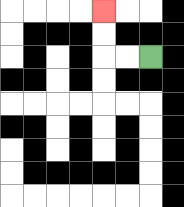{'start': '[6, 2]', 'end': '[4, 0]', 'path_directions': 'L,L,U,U', 'path_coordinates': '[[6, 2], [5, 2], [4, 2], [4, 1], [4, 0]]'}